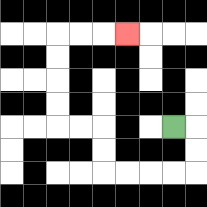{'start': '[7, 5]', 'end': '[5, 1]', 'path_directions': 'R,D,D,L,L,L,L,U,U,L,L,U,U,U,U,R,R,R', 'path_coordinates': '[[7, 5], [8, 5], [8, 6], [8, 7], [7, 7], [6, 7], [5, 7], [4, 7], [4, 6], [4, 5], [3, 5], [2, 5], [2, 4], [2, 3], [2, 2], [2, 1], [3, 1], [4, 1], [5, 1]]'}